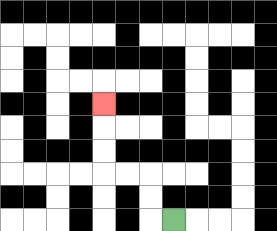{'start': '[7, 9]', 'end': '[4, 4]', 'path_directions': 'L,U,U,L,L,U,U,U', 'path_coordinates': '[[7, 9], [6, 9], [6, 8], [6, 7], [5, 7], [4, 7], [4, 6], [4, 5], [4, 4]]'}